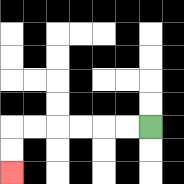{'start': '[6, 5]', 'end': '[0, 7]', 'path_directions': 'L,L,L,L,L,L,D,D', 'path_coordinates': '[[6, 5], [5, 5], [4, 5], [3, 5], [2, 5], [1, 5], [0, 5], [0, 6], [0, 7]]'}